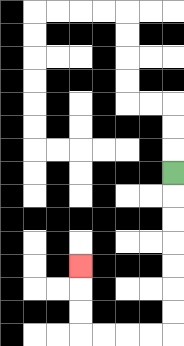{'start': '[7, 7]', 'end': '[3, 11]', 'path_directions': 'D,D,D,D,D,D,D,L,L,L,L,U,U,U', 'path_coordinates': '[[7, 7], [7, 8], [7, 9], [7, 10], [7, 11], [7, 12], [7, 13], [7, 14], [6, 14], [5, 14], [4, 14], [3, 14], [3, 13], [3, 12], [3, 11]]'}